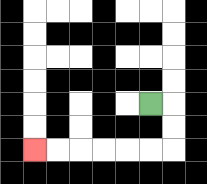{'start': '[6, 4]', 'end': '[1, 6]', 'path_directions': 'R,D,D,L,L,L,L,L,L', 'path_coordinates': '[[6, 4], [7, 4], [7, 5], [7, 6], [6, 6], [5, 6], [4, 6], [3, 6], [2, 6], [1, 6]]'}